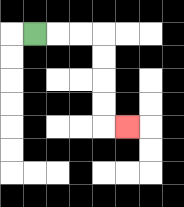{'start': '[1, 1]', 'end': '[5, 5]', 'path_directions': 'R,R,R,D,D,D,D,R', 'path_coordinates': '[[1, 1], [2, 1], [3, 1], [4, 1], [4, 2], [4, 3], [4, 4], [4, 5], [5, 5]]'}